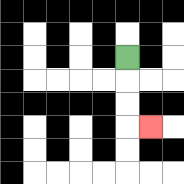{'start': '[5, 2]', 'end': '[6, 5]', 'path_directions': 'D,D,D,R', 'path_coordinates': '[[5, 2], [5, 3], [5, 4], [5, 5], [6, 5]]'}